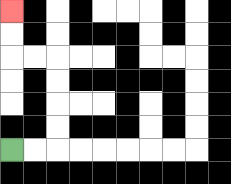{'start': '[0, 6]', 'end': '[0, 0]', 'path_directions': 'R,R,U,U,U,U,L,L,U,U', 'path_coordinates': '[[0, 6], [1, 6], [2, 6], [2, 5], [2, 4], [2, 3], [2, 2], [1, 2], [0, 2], [0, 1], [0, 0]]'}